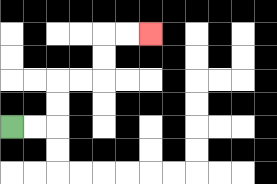{'start': '[0, 5]', 'end': '[6, 1]', 'path_directions': 'R,R,U,U,R,R,U,U,R,R', 'path_coordinates': '[[0, 5], [1, 5], [2, 5], [2, 4], [2, 3], [3, 3], [4, 3], [4, 2], [4, 1], [5, 1], [6, 1]]'}